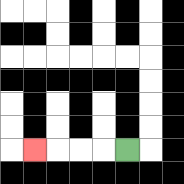{'start': '[5, 6]', 'end': '[1, 6]', 'path_directions': 'L,L,L,L', 'path_coordinates': '[[5, 6], [4, 6], [3, 6], [2, 6], [1, 6]]'}